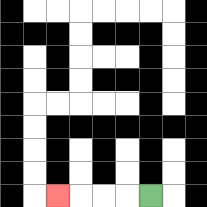{'start': '[6, 8]', 'end': '[2, 8]', 'path_directions': 'L,L,L,L', 'path_coordinates': '[[6, 8], [5, 8], [4, 8], [3, 8], [2, 8]]'}